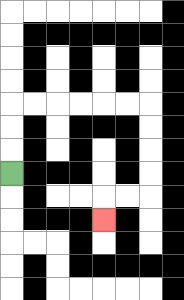{'start': '[0, 7]', 'end': '[4, 9]', 'path_directions': 'U,U,U,R,R,R,R,R,R,D,D,D,D,L,L,D', 'path_coordinates': '[[0, 7], [0, 6], [0, 5], [0, 4], [1, 4], [2, 4], [3, 4], [4, 4], [5, 4], [6, 4], [6, 5], [6, 6], [6, 7], [6, 8], [5, 8], [4, 8], [4, 9]]'}